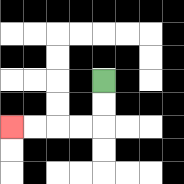{'start': '[4, 3]', 'end': '[0, 5]', 'path_directions': 'D,D,L,L,L,L', 'path_coordinates': '[[4, 3], [4, 4], [4, 5], [3, 5], [2, 5], [1, 5], [0, 5]]'}